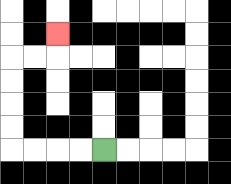{'start': '[4, 6]', 'end': '[2, 1]', 'path_directions': 'L,L,L,L,U,U,U,U,R,R,U', 'path_coordinates': '[[4, 6], [3, 6], [2, 6], [1, 6], [0, 6], [0, 5], [0, 4], [0, 3], [0, 2], [1, 2], [2, 2], [2, 1]]'}